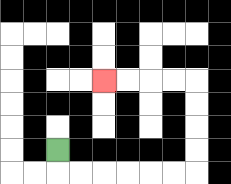{'start': '[2, 6]', 'end': '[4, 3]', 'path_directions': 'D,R,R,R,R,R,R,U,U,U,U,L,L,L,L', 'path_coordinates': '[[2, 6], [2, 7], [3, 7], [4, 7], [5, 7], [6, 7], [7, 7], [8, 7], [8, 6], [8, 5], [8, 4], [8, 3], [7, 3], [6, 3], [5, 3], [4, 3]]'}